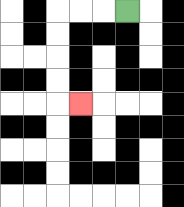{'start': '[5, 0]', 'end': '[3, 4]', 'path_directions': 'L,L,L,D,D,D,D,R', 'path_coordinates': '[[5, 0], [4, 0], [3, 0], [2, 0], [2, 1], [2, 2], [2, 3], [2, 4], [3, 4]]'}